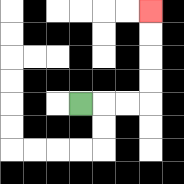{'start': '[3, 4]', 'end': '[6, 0]', 'path_directions': 'R,R,R,U,U,U,U', 'path_coordinates': '[[3, 4], [4, 4], [5, 4], [6, 4], [6, 3], [6, 2], [6, 1], [6, 0]]'}